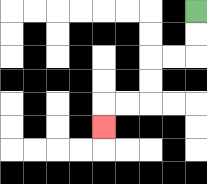{'start': '[8, 0]', 'end': '[4, 5]', 'path_directions': 'D,D,L,L,D,D,L,L,D', 'path_coordinates': '[[8, 0], [8, 1], [8, 2], [7, 2], [6, 2], [6, 3], [6, 4], [5, 4], [4, 4], [4, 5]]'}